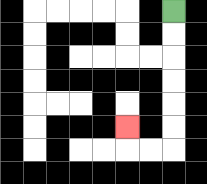{'start': '[7, 0]', 'end': '[5, 5]', 'path_directions': 'D,D,D,D,D,D,L,L,U', 'path_coordinates': '[[7, 0], [7, 1], [7, 2], [7, 3], [7, 4], [7, 5], [7, 6], [6, 6], [5, 6], [5, 5]]'}